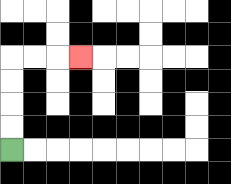{'start': '[0, 6]', 'end': '[3, 2]', 'path_directions': 'U,U,U,U,R,R,R', 'path_coordinates': '[[0, 6], [0, 5], [0, 4], [0, 3], [0, 2], [1, 2], [2, 2], [3, 2]]'}